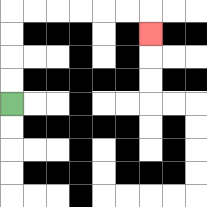{'start': '[0, 4]', 'end': '[6, 1]', 'path_directions': 'U,U,U,U,R,R,R,R,R,R,D', 'path_coordinates': '[[0, 4], [0, 3], [0, 2], [0, 1], [0, 0], [1, 0], [2, 0], [3, 0], [4, 0], [5, 0], [6, 0], [6, 1]]'}